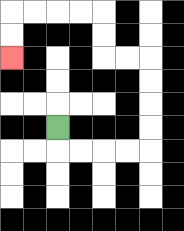{'start': '[2, 5]', 'end': '[0, 2]', 'path_directions': 'D,R,R,R,R,U,U,U,U,L,L,U,U,L,L,L,L,D,D', 'path_coordinates': '[[2, 5], [2, 6], [3, 6], [4, 6], [5, 6], [6, 6], [6, 5], [6, 4], [6, 3], [6, 2], [5, 2], [4, 2], [4, 1], [4, 0], [3, 0], [2, 0], [1, 0], [0, 0], [0, 1], [0, 2]]'}